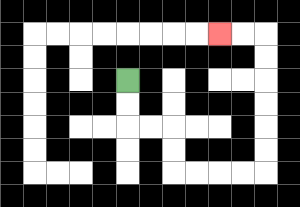{'start': '[5, 3]', 'end': '[9, 1]', 'path_directions': 'D,D,R,R,D,D,R,R,R,R,U,U,U,U,U,U,L,L', 'path_coordinates': '[[5, 3], [5, 4], [5, 5], [6, 5], [7, 5], [7, 6], [7, 7], [8, 7], [9, 7], [10, 7], [11, 7], [11, 6], [11, 5], [11, 4], [11, 3], [11, 2], [11, 1], [10, 1], [9, 1]]'}